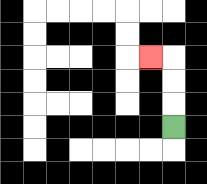{'start': '[7, 5]', 'end': '[6, 2]', 'path_directions': 'U,U,U,L', 'path_coordinates': '[[7, 5], [7, 4], [7, 3], [7, 2], [6, 2]]'}